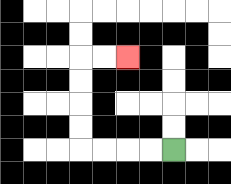{'start': '[7, 6]', 'end': '[5, 2]', 'path_directions': 'L,L,L,L,U,U,U,U,R,R', 'path_coordinates': '[[7, 6], [6, 6], [5, 6], [4, 6], [3, 6], [3, 5], [3, 4], [3, 3], [3, 2], [4, 2], [5, 2]]'}